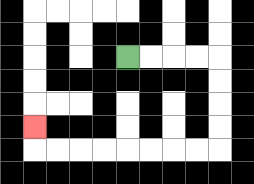{'start': '[5, 2]', 'end': '[1, 5]', 'path_directions': 'R,R,R,R,D,D,D,D,L,L,L,L,L,L,L,L,U', 'path_coordinates': '[[5, 2], [6, 2], [7, 2], [8, 2], [9, 2], [9, 3], [9, 4], [9, 5], [9, 6], [8, 6], [7, 6], [6, 6], [5, 6], [4, 6], [3, 6], [2, 6], [1, 6], [1, 5]]'}